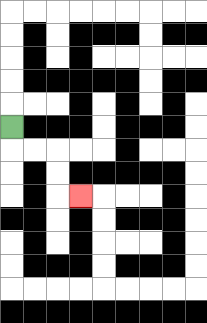{'start': '[0, 5]', 'end': '[3, 8]', 'path_directions': 'D,R,R,D,D,R', 'path_coordinates': '[[0, 5], [0, 6], [1, 6], [2, 6], [2, 7], [2, 8], [3, 8]]'}